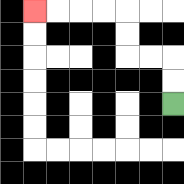{'start': '[7, 4]', 'end': '[1, 0]', 'path_directions': 'U,U,L,L,U,U,L,L,L,L', 'path_coordinates': '[[7, 4], [7, 3], [7, 2], [6, 2], [5, 2], [5, 1], [5, 0], [4, 0], [3, 0], [2, 0], [1, 0]]'}